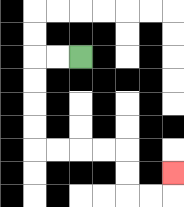{'start': '[3, 2]', 'end': '[7, 7]', 'path_directions': 'L,L,D,D,D,D,R,R,R,R,D,D,R,R,U', 'path_coordinates': '[[3, 2], [2, 2], [1, 2], [1, 3], [1, 4], [1, 5], [1, 6], [2, 6], [3, 6], [4, 6], [5, 6], [5, 7], [5, 8], [6, 8], [7, 8], [7, 7]]'}